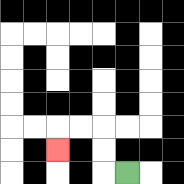{'start': '[5, 7]', 'end': '[2, 6]', 'path_directions': 'L,U,U,L,L,D', 'path_coordinates': '[[5, 7], [4, 7], [4, 6], [4, 5], [3, 5], [2, 5], [2, 6]]'}